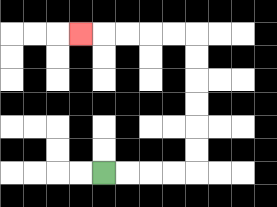{'start': '[4, 7]', 'end': '[3, 1]', 'path_directions': 'R,R,R,R,U,U,U,U,U,U,L,L,L,L,L', 'path_coordinates': '[[4, 7], [5, 7], [6, 7], [7, 7], [8, 7], [8, 6], [8, 5], [8, 4], [8, 3], [8, 2], [8, 1], [7, 1], [6, 1], [5, 1], [4, 1], [3, 1]]'}